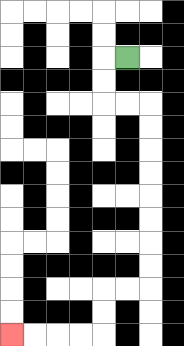{'start': '[5, 2]', 'end': '[0, 14]', 'path_directions': 'L,D,D,R,R,D,D,D,D,D,D,D,D,L,L,D,D,L,L,L,L', 'path_coordinates': '[[5, 2], [4, 2], [4, 3], [4, 4], [5, 4], [6, 4], [6, 5], [6, 6], [6, 7], [6, 8], [6, 9], [6, 10], [6, 11], [6, 12], [5, 12], [4, 12], [4, 13], [4, 14], [3, 14], [2, 14], [1, 14], [0, 14]]'}